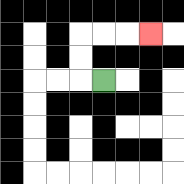{'start': '[4, 3]', 'end': '[6, 1]', 'path_directions': 'L,U,U,R,R,R', 'path_coordinates': '[[4, 3], [3, 3], [3, 2], [3, 1], [4, 1], [5, 1], [6, 1]]'}